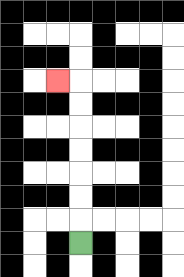{'start': '[3, 10]', 'end': '[2, 3]', 'path_directions': 'U,U,U,U,U,U,U,L', 'path_coordinates': '[[3, 10], [3, 9], [3, 8], [3, 7], [3, 6], [3, 5], [3, 4], [3, 3], [2, 3]]'}